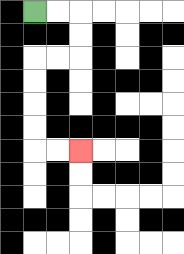{'start': '[1, 0]', 'end': '[3, 6]', 'path_directions': 'R,R,D,D,L,L,D,D,D,D,R,R', 'path_coordinates': '[[1, 0], [2, 0], [3, 0], [3, 1], [3, 2], [2, 2], [1, 2], [1, 3], [1, 4], [1, 5], [1, 6], [2, 6], [3, 6]]'}